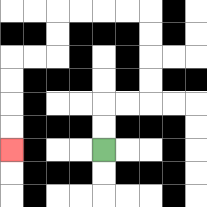{'start': '[4, 6]', 'end': '[0, 6]', 'path_directions': 'U,U,R,R,U,U,U,U,L,L,L,L,D,D,L,L,D,D,D,D', 'path_coordinates': '[[4, 6], [4, 5], [4, 4], [5, 4], [6, 4], [6, 3], [6, 2], [6, 1], [6, 0], [5, 0], [4, 0], [3, 0], [2, 0], [2, 1], [2, 2], [1, 2], [0, 2], [0, 3], [0, 4], [0, 5], [0, 6]]'}